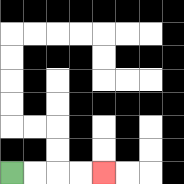{'start': '[0, 7]', 'end': '[4, 7]', 'path_directions': 'R,R,R,R', 'path_coordinates': '[[0, 7], [1, 7], [2, 7], [3, 7], [4, 7]]'}